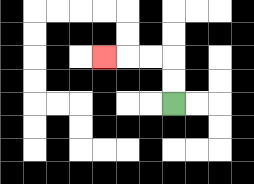{'start': '[7, 4]', 'end': '[4, 2]', 'path_directions': 'U,U,L,L,L', 'path_coordinates': '[[7, 4], [7, 3], [7, 2], [6, 2], [5, 2], [4, 2]]'}